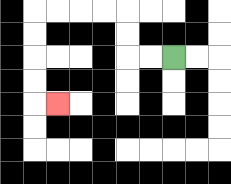{'start': '[7, 2]', 'end': '[2, 4]', 'path_directions': 'L,L,U,U,L,L,L,L,D,D,D,D,R', 'path_coordinates': '[[7, 2], [6, 2], [5, 2], [5, 1], [5, 0], [4, 0], [3, 0], [2, 0], [1, 0], [1, 1], [1, 2], [1, 3], [1, 4], [2, 4]]'}